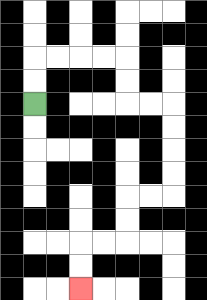{'start': '[1, 4]', 'end': '[3, 12]', 'path_directions': 'U,U,R,R,R,R,D,D,R,R,D,D,D,D,L,L,D,D,L,L,D,D', 'path_coordinates': '[[1, 4], [1, 3], [1, 2], [2, 2], [3, 2], [4, 2], [5, 2], [5, 3], [5, 4], [6, 4], [7, 4], [7, 5], [7, 6], [7, 7], [7, 8], [6, 8], [5, 8], [5, 9], [5, 10], [4, 10], [3, 10], [3, 11], [3, 12]]'}